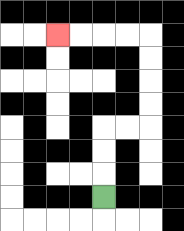{'start': '[4, 8]', 'end': '[2, 1]', 'path_directions': 'U,U,U,R,R,U,U,U,U,L,L,L,L', 'path_coordinates': '[[4, 8], [4, 7], [4, 6], [4, 5], [5, 5], [6, 5], [6, 4], [6, 3], [6, 2], [6, 1], [5, 1], [4, 1], [3, 1], [2, 1]]'}